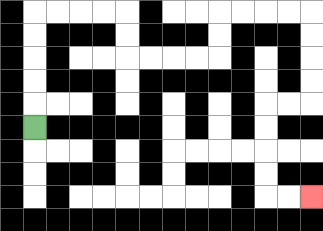{'start': '[1, 5]', 'end': '[13, 8]', 'path_directions': 'U,U,U,U,U,R,R,R,R,D,D,R,R,R,R,U,U,R,R,R,R,D,D,D,D,L,L,D,D,D,D,R,R', 'path_coordinates': '[[1, 5], [1, 4], [1, 3], [1, 2], [1, 1], [1, 0], [2, 0], [3, 0], [4, 0], [5, 0], [5, 1], [5, 2], [6, 2], [7, 2], [8, 2], [9, 2], [9, 1], [9, 0], [10, 0], [11, 0], [12, 0], [13, 0], [13, 1], [13, 2], [13, 3], [13, 4], [12, 4], [11, 4], [11, 5], [11, 6], [11, 7], [11, 8], [12, 8], [13, 8]]'}